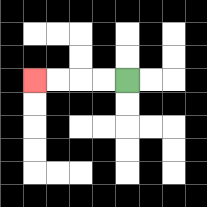{'start': '[5, 3]', 'end': '[1, 3]', 'path_directions': 'L,L,L,L', 'path_coordinates': '[[5, 3], [4, 3], [3, 3], [2, 3], [1, 3]]'}